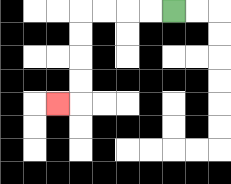{'start': '[7, 0]', 'end': '[2, 4]', 'path_directions': 'L,L,L,L,D,D,D,D,L', 'path_coordinates': '[[7, 0], [6, 0], [5, 0], [4, 0], [3, 0], [3, 1], [3, 2], [3, 3], [3, 4], [2, 4]]'}